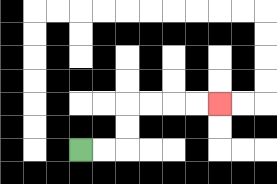{'start': '[3, 6]', 'end': '[9, 4]', 'path_directions': 'R,R,U,U,R,R,R,R', 'path_coordinates': '[[3, 6], [4, 6], [5, 6], [5, 5], [5, 4], [6, 4], [7, 4], [8, 4], [9, 4]]'}